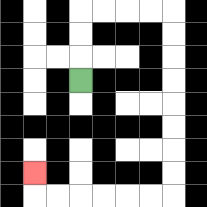{'start': '[3, 3]', 'end': '[1, 7]', 'path_directions': 'U,U,U,R,R,R,R,D,D,D,D,D,D,D,D,L,L,L,L,L,L,U', 'path_coordinates': '[[3, 3], [3, 2], [3, 1], [3, 0], [4, 0], [5, 0], [6, 0], [7, 0], [7, 1], [7, 2], [7, 3], [7, 4], [7, 5], [7, 6], [7, 7], [7, 8], [6, 8], [5, 8], [4, 8], [3, 8], [2, 8], [1, 8], [1, 7]]'}